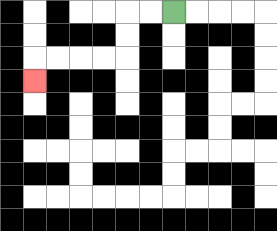{'start': '[7, 0]', 'end': '[1, 3]', 'path_directions': 'L,L,D,D,L,L,L,L,D', 'path_coordinates': '[[7, 0], [6, 0], [5, 0], [5, 1], [5, 2], [4, 2], [3, 2], [2, 2], [1, 2], [1, 3]]'}